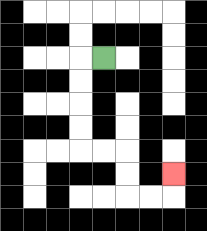{'start': '[4, 2]', 'end': '[7, 7]', 'path_directions': 'L,D,D,D,D,R,R,D,D,R,R,U', 'path_coordinates': '[[4, 2], [3, 2], [3, 3], [3, 4], [3, 5], [3, 6], [4, 6], [5, 6], [5, 7], [5, 8], [6, 8], [7, 8], [7, 7]]'}